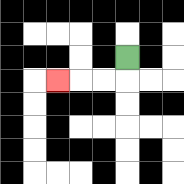{'start': '[5, 2]', 'end': '[2, 3]', 'path_directions': 'D,L,L,L', 'path_coordinates': '[[5, 2], [5, 3], [4, 3], [3, 3], [2, 3]]'}